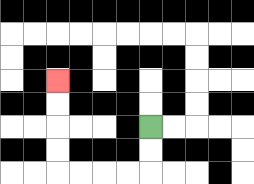{'start': '[6, 5]', 'end': '[2, 3]', 'path_directions': 'D,D,L,L,L,L,U,U,U,U', 'path_coordinates': '[[6, 5], [6, 6], [6, 7], [5, 7], [4, 7], [3, 7], [2, 7], [2, 6], [2, 5], [2, 4], [2, 3]]'}